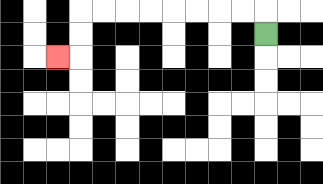{'start': '[11, 1]', 'end': '[2, 2]', 'path_directions': 'U,L,L,L,L,L,L,L,L,D,D,L', 'path_coordinates': '[[11, 1], [11, 0], [10, 0], [9, 0], [8, 0], [7, 0], [6, 0], [5, 0], [4, 0], [3, 0], [3, 1], [3, 2], [2, 2]]'}